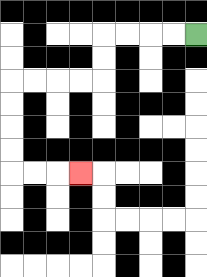{'start': '[8, 1]', 'end': '[3, 7]', 'path_directions': 'L,L,L,L,D,D,L,L,L,L,D,D,D,D,R,R,R', 'path_coordinates': '[[8, 1], [7, 1], [6, 1], [5, 1], [4, 1], [4, 2], [4, 3], [3, 3], [2, 3], [1, 3], [0, 3], [0, 4], [0, 5], [0, 6], [0, 7], [1, 7], [2, 7], [3, 7]]'}